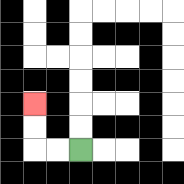{'start': '[3, 6]', 'end': '[1, 4]', 'path_directions': 'L,L,U,U', 'path_coordinates': '[[3, 6], [2, 6], [1, 6], [1, 5], [1, 4]]'}